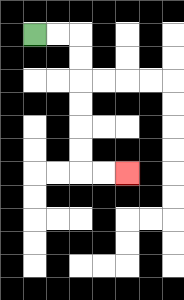{'start': '[1, 1]', 'end': '[5, 7]', 'path_directions': 'R,R,D,D,D,D,D,D,R,R', 'path_coordinates': '[[1, 1], [2, 1], [3, 1], [3, 2], [3, 3], [3, 4], [3, 5], [3, 6], [3, 7], [4, 7], [5, 7]]'}